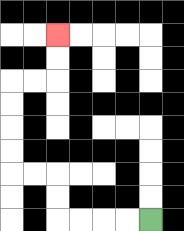{'start': '[6, 9]', 'end': '[2, 1]', 'path_directions': 'L,L,L,L,U,U,L,L,U,U,U,U,R,R,U,U', 'path_coordinates': '[[6, 9], [5, 9], [4, 9], [3, 9], [2, 9], [2, 8], [2, 7], [1, 7], [0, 7], [0, 6], [0, 5], [0, 4], [0, 3], [1, 3], [2, 3], [2, 2], [2, 1]]'}